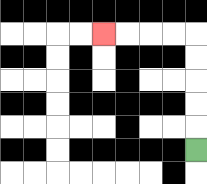{'start': '[8, 6]', 'end': '[4, 1]', 'path_directions': 'U,U,U,U,U,L,L,L,L', 'path_coordinates': '[[8, 6], [8, 5], [8, 4], [8, 3], [8, 2], [8, 1], [7, 1], [6, 1], [5, 1], [4, 1]]'}